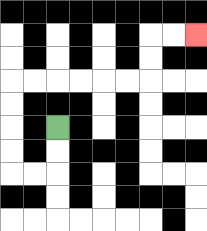{'start': '[2, 5]', 'end': '[8, 1]', 'path_directions': 'D,D,L,L,U,U,U,U,R,R,R,R,R,R,U,U,R,R', 'path_coordinates': '[[2, 5], [2, 6], [2, 7], [1, 7], [0, 7], [0, 6], [0, 5], [0, 4], [0, 3], [1, 3], [2, 3], [3, 3], [4, 3], [5, 3], [6, 3], [6, 2], [6, 1], [7, 1], [8, 1]]'}